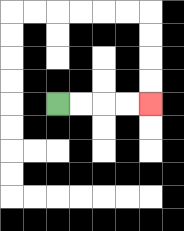{'start': '[2, 4]', 'end': '[6, 4]', 'path_directions': 'R,R,R,R', 'path_coordinates': '[[2, 4], [3, 4], [4, 4], [5, 4], [6, 4]]'}